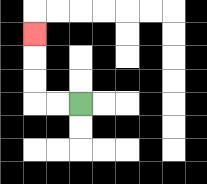{'start': '[3, 4]', 'end': '[1, 1]', 'path_directions': 'L,L,U,U,U', 'path_coordinates': '[[3, 4], [2, 4], [1, 4], [1, 3], [1, 2], [1, 1]]'}